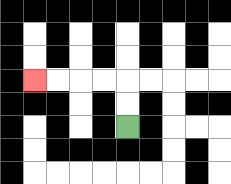{'start': '[5, 5]', 'end': '[1, 3]', 'path_directions': 'U,U,L,L,L,L', 'path_coordinates': '[[5, 5], [5, 4], [5, 3], [4, 3], [3, 3], [2, 3], [1, 3]]'}